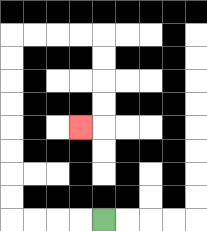{'start': '[4, 9]', 'end': '[3, 5]', 'path_directions': 'L,L,L,L,U,U,U,U,U,U,U,U,R,R,R,R,D,D,D,D,L', 'path_coordinates': '[[4, 9], [3, 9], [2, 9], [1, 9], [0, 9], [0, 8], [0, 7], [0, 6], [0, 5], [0, 4], [0, 3], [0, 2], [0, 1], [1, 1], [2, 1], [3, 1], [4, 1], [4, 2], [4, 3], [4, 4], [4, 5], [3, 5]]'}